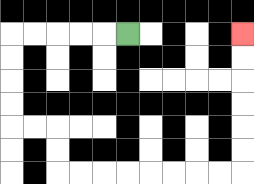{'start': '[5, 1]', 'end': '[10, 1]', 'path_directions': 'L,L,L,L,L,D,D,D,D,R,R,D,D,R,R,R,R,R,R,R,R,U,U,U,U,U,U', 'path_coordinates': '[[5, 1], [4, 1], [3, 1], [2, 1], [1, 1], [0, 1], [0, 2], [0, 3], [0, 4], [0, 5], [1, 5], [2, 5], [2, 6], [2, 7], [3, 7], [4, 7], [5, 7], [6, 7], [7, 7], [8, 7], [9, 7], [10, 7], [10, 6], [10, 5], [10, 4], [10, 3], [10, 2], [10, 1]]'}